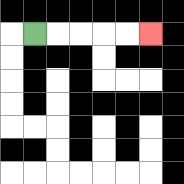{'start': '[1, 1]', 'end': '[6, 1]', 'path_directions': 'R,R,R,R,R', 'path_coordinates': '[[1, 1], [2, 1], [3, 1], [4, 1], [5, 1], [6, 1]]'}